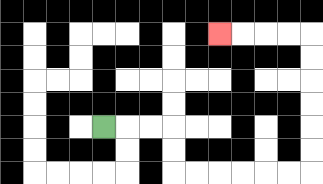{'start': '[4, 5]', 'end': '[9, 1]', 'path_directions': 'R,R,R,D,D,R,R,R,R,R,R,U,U,U,U,U,U,L,L,L,L', 'path_coordinates': '[[4, 5], [5, 5], [6, 5], [7, 5], [7, 6], [7, 7], [8, 7], [9, 7], [10, 7], [11, 7], [12, 7], [13, 7], [13, 6], [13, 5], [13, 4], [13, 3], [13, 2], [13, 1], [12, 1], [11, 1], [10, 1], [9, 1]]'}